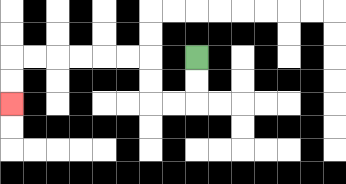{'start': '[8, 2]', 'end': '[0, 4]', 'path_directions': 'D,D,L,L,U,U,L,L,L,L,L,L,D,D', 'path_coordinates': '[[8, 2], [8, 3], [8, 4], [7, 4], [6, 4], [6, 3], [6, 2], [5, 2], [4, 2], [3, 2], [2, 2], [1, 2], [0, 2], [0, 3], [0, 4]]'}